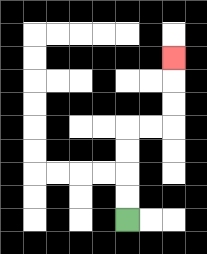{'start': '[5, 9]', 'end': '[7, 2]', 'path_directions': 'U,U,U,U,R,R,U,U,U', 'path_coordinates': '[[5, 9], [5, 8], [5, 7], [5, 6], [5, 5], [6, 5], [7, 5], [7, 4], [7, 3], [7, 2]]'}